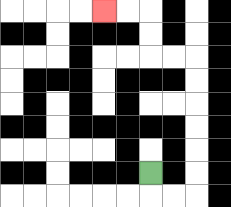{'start': '[6, 7]', 'end': '[4, 0]', 'path_directions': 'D,R,R,U,U,U,U,U,U,L,L,U,U,L,L', 'path_coordinates': '[[6, 7], [6, 8], [7, 8], [8, 8], [8, 7], [8, 6], [8, 5], [8, 4], [8, 3], [8, 2], [7, 2], [6, 2], [6, 1], [6, 0], [5, 0], [4, 0]]'}